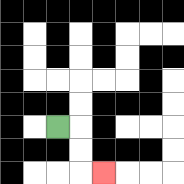{'start': '[2, 5]', 'end': '[4, 7]', 'path_directions': 'R,D,D,R', 'path_coordinates': '[[2, 5], [3, 5], [3, 6], [3, 7], [4, 7]]'}